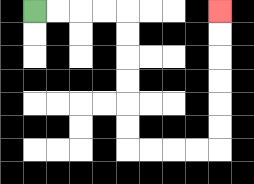{'start': '[1, 0]', 'end': '[9, 0]', 'path_directions': 'R,R,R,R,D,D,D,D,D,D,R,R,R,R,U,U,U,U,U,U', 'path_coordinates': '[[1, 0], [2, 0], [3, 0], [4, 0], [5, 0], [5, 1], [5, 2], [5, 3], [5, 4], [5, 5], [5, 6], [6, 6], [7, 6], [8, 6], [9, 6], [9, 5], [9, 4], [9, 3], [9, 2], [9, 1], [9, 0]]'}